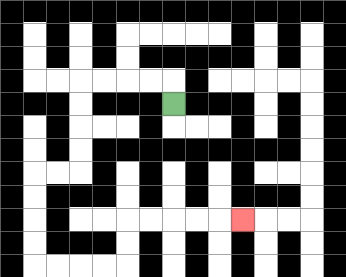{'start': '[7, 4]', 'end': '[10, 9]', 'path_directions': 'U,L,L,L,L,D,D,D,D,L,L,D,D,D,D,R,R,R,R,U,U,R,R,R,R,R', 'path_coordinates': '[[7, 4], [7, 3], [6, 3], [5, 3], [4, 3], [3, 3], [3, 4], [3, 5], [3, 6], [3, 7], [2, 7], [1, 7], [1, 8], [1, 9], [1, 10], [1, 11], [2, 11], [3, 11], [4, 11], [5, 11], [5, 10], [5, 9], [6, 9], [7, 9], [8, 9], [9, 9], [10, 9]]'}